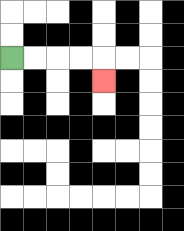{'start': '[0, 2]', 'end': '[4, 3]', 'path_directions': 'R,R,R,R,D', 'path_coordinates': '[[0, 2], [1, 2], [2, 2], [3, 2], [4, 2], [4, 3]]'}